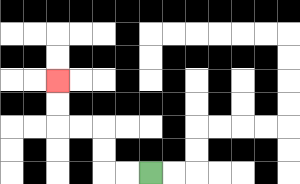{'start': '[6, 7]', 'end': '[2, 3]', 'path_directions': 'L,L,U,U,L,L,U,U', 'path_coordinates': '[[6, 7], [5, 7], [4, 7], [4, 6], [4, 5], [3, 5], [2, 5], [2, 4], [2, 3]]'}